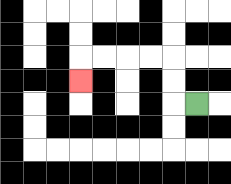{'start': '[8, 4]', 'end': '[3, 3]', 'path_directions': 'L,U,U,L,L,L,L,D', 'path_coordinates': '[[8, 4], [7, 4], [7, 3], [7, 2], [6, 2], [5, 2], [4, 2], [3, 2], [3, 3]]'}